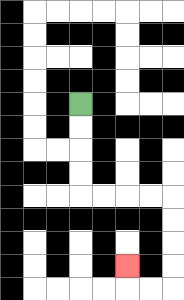{'start': '[3, 4]', 'end': '[5, 11]', 'path_directions': 'D,D,D,D,R,R,R,R,D,D,D,D,L,L,U', 'path_coordinates': '[[3, 4], [3, 5], [3, 6], [3, 7], [3, 8], [4, 8], [5, 8], [6, 8], [7, 8], [7, 9], [7, 10], [7, 11], [7, 12], [6, 12], [5, 12], [5, 11]]'}